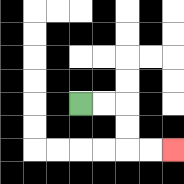{'start': '[3, 4]', 'end': '[7, 6]', 'path_directions': 'R,R,D,D,R,R', 'path_coordinates': '[[3, 4], [4, 4], [5, 4], [5, 5], [5, 6], [6, 6], [7, 6]]'}